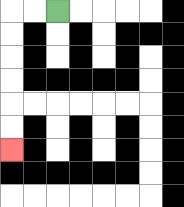{'start': '[2, 0]', 'end': '[0, 6]', 'path_directions': 'L,L,D,D,D,D,D,D', 'path_coordinates': '[[2, 0], [1, 0], [0, 0], [0, 1], [0, 2], [0, 3], [0, 4], [0, 5], [0, 6]]'}